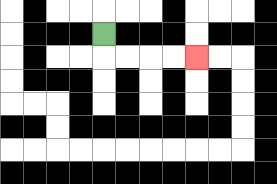{'start': '[4, 1]', 'end': '[8, 2]', 'path_directions': 'D,R,R,R,R', 'path_coordinates': '[[4, 1], [4, 2], [5, 2], [6, 2], [7, 2], [8, 2]]'}